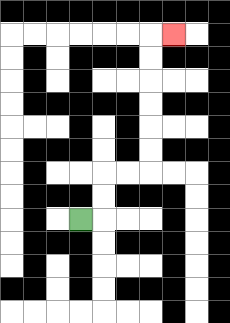{'start': '[3, 9]', 'end': '[7, 1]', 'path_directions': 'R,U,U,R,R,U,U,U,U,U,U,R', 'path_coordinates': '[[3, 9], [4, 9], [4, 8], [4, 7], [5, 7], [6, 7], [6, 6], [6, 5], [6, 4], [6, 3], [6, 2], [6, 1], [7, 1]]'}